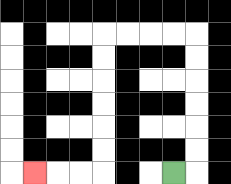{'start': '[7, 7]', 'end': '[1, 7]', 'path_directions': 'R,U,U,U,U,U,U,L,L,L,L,D,D,D,D,D,D,L,L,L', 'path_coordinates': '[[7, 7], [8, 7], [8, 6], [8, 5], [8, 4], [8, 3], [8, 2], [8, 1], [7, 1], [6, 1], [5, 1], [4, 1], [4, 2], [4, 3], [4, 4], [4, 5], [4, 6], [4, 7], [3, 7], [2, 7], [1, 7]]'}